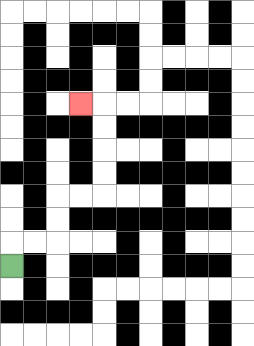{'start': '[0, 11]', 'end': '[3, 4]', 'path_directions': 'U,R,R,U,U,R,R,U,U,U,U,L', 'path_coordinates': '[[0, 11], [0, 10], [1, 10], [2, 10], [2, 9], [2, 8], [3, 8], [4, 8], [4, 7], [4, 6], [4, 5], [4, 4], [3, 4]]'}